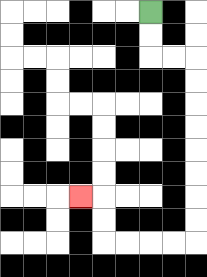{'start': '[6, 0]', 'end': '[3, 8]', 'path_directions': 'D,D,R,R,D,D,D,D,D,D,D,D,L,L,L,L,U,U,L', 'path_coordinates': '[[6, 0], [6, 1], [6, 2], [7, 2], [8, 2], [8, 3], [8, 4], [8, 5], [8, 6], [8, 7], [8, 8], [8, 9], [8, 10], [7, 10], [6, 10], [5, 10], [4, 10], [4, 9], [4, 8], [3, 8]]'}